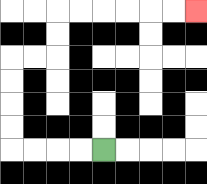{'start': '[4, 6]', 'end': '[8, 0]', 'path_directions': 'L,L,L,L,U,U,U,U,R,R,U,U,R,R,R,R,R,R', 'path_coordinates': '[[4, 6], [3, 6], [2, 6], [1, 6], [0, 6], [0, 5], [0, 4], [0, 3], [0, 2], [1, 2], [2, 2], [2, 1], [2, 0], [3, 0], [4, 0], [5, 0], [6, 0], [7, 0], [8, 0]]'}